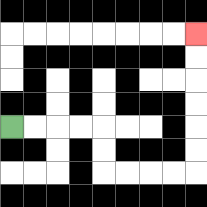{'start': '[0, 5]', 'end': '[8, 1]', 'path_directions': 'R,R,R,R,D,D,R,R,R,R,U,U,U,U,U,U', 'path_coordinates': '[[0, 5], [1, 5], [2, 5], [3, 5], [4, 5], [4, 6], [4, 7], [5, 7], [6, 7], [7, 7], [8, 7], [8, 6], [8, 5], [8, 4], [8, 3], [8, 2], [8, 1]]'}